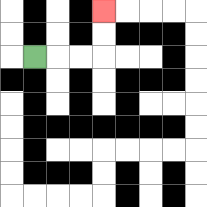{'start': '[1, 2]', 'end': '[4, 0]', 'path_directions': 'R,R,R,U,U', 'path_coordinates': '[[1, 2], [2, 2], [3, 2], [4, 2], [4, 1], [4, 0]]'}